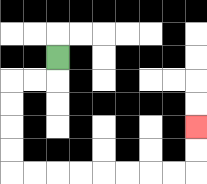{'start': '[2, 2]', 'end': '[8, 5]', 'path_directions': 'D,L,L,D,D,D,D,R,R,R,R,R,R,R,R,U,U', 'path_coordinates': '[[2, 2], [2, 3], [1, 3], [0, 3], [0, 4], [0, 5], [0, 6], [0, 7], [1, 7], [2, 7], [3, 7], [4, 7], [5, 7], [6, 7], [7, 7], [8, 7], [8, 6], [8, 5]]'}